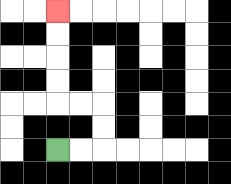{'start': '[2, 6]', 'end': '[2, 0]', 'path_directions': 'R,R,U,U,L,L,U,U,U,U', 'path_coordinates': '[[2, 6], [3, 6], [4, 6], [4, 5], [4, 4], [3, 4], [2, 4], [2, 3], [2, 2], [2, 1], [2, 0]]'}